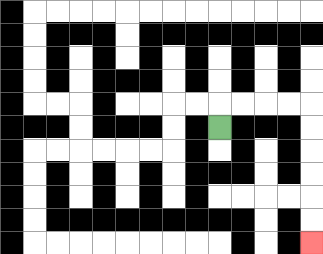{'start': '[9, 5]', 'end': '[13, 10]', 'path_directions': 'U,R,R,R,R,D,D,D,D,D,D', 'path_coordinates': '[[9, 5], [9, 4], [10, 4], [11, 4], [12, 4], [13, 4], [13, 5], [13, 6], [13, 7], [13, 8], [13, 9], [13, 10]]'}